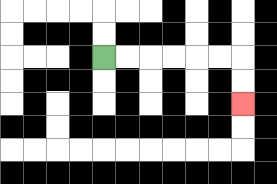{'start': '[4, 2]', 'end': '[10, 4]', 'path_directions': 'R,R,R,R,R,R,D,D', 'path_coordinates': '[[4, 2], [5, 2], [6, 2], [7, 2], [8, 2], [9, 2], [10, 2], [10, 3], [10, 4]]'}